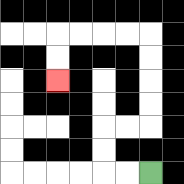{'start': '[6, 7]', 'end': '[2, 3]', 'path_directions': 'L,L,U,U,R,R,U,U,U,U,L,L,L,L,D,D', 'path_coordinates': '[[6, 7], [5, 7], [4, 7], [4, 6], [4, 5], [5, 5], [6, 5], [6, 4], [6, 3], [6, 2], [6, 1], [5, 1], [4, 1], [3, 1], [2, 1], [2, 2], [2, 3]]'}